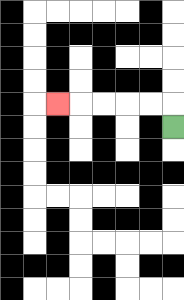{'start': '[7, 5]', 'end': '[2, 4]', 'path_directions': 'U,L,L,L,L,L', 'path_coordinates': '[[7, 5], [7, 4], [6, 4], [5, 4], [4, 4], [3, 4], [2, 4]]'}